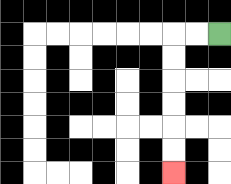{'start': '[9, 1]', 'end': '[7, 7]', 'path_directions': 'L,L,D,D,D,D,D,D', 'path_coordinates': '[[9, 1], [8, 1], [7, 1], [7, 2], [7, 3], [7, 4], [7, 5], [7, 6], [7, 7]]'}